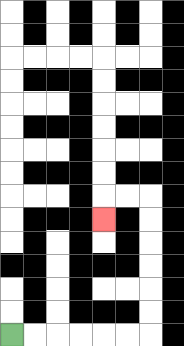{'start': '[0, 14]', 'end': '[4, 9]', 'path_directions': 'R,R,R,R,R,R,U,U,U,U,U,U,L,L,D', 'path_coordinates': '[[0, 14], [1, 14], [2, 14], [3, 14], [4, 14], [5, 14], [6, 14], [6, 13], [6, 12], [6, 11], [6, 10], [6, 9], [6, 8], [5, 8], [4, 8], [4, 9]]'}